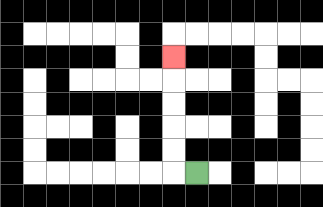{'start': '[8, 7]', 'end': '[7, 2]', 'path_directions': 'L,U,U,U,U,U', 'path_coordinates': '[[8, 7], [7, 7], [7, 6], [7, 5], [7, 4], [7, 3], [7, 2]]'}